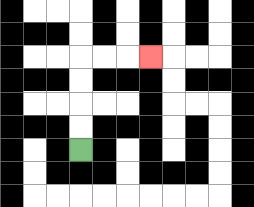{'start': '[3, 6]', 'end': '[6, 2]', 'path_directions': 'U,U,U,U,R,R,R', 'path_coordinates': '[[3, 6], [3, 5], [3, 4], [3, 3], [3, 2], [4, 2], [5, 2], [6, 2]]'}